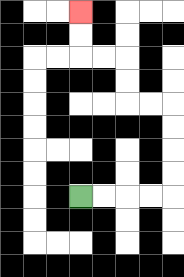{'start': '[3, 8]', 'end': '[3, 0]', 'path_directions': 'R,R,R,R,U,U,U,U,L,L,U,U,L,L,U,U', 'path_coordinates': '[[3, 8], [4, 8], [5, 8], [6, 8], [7, 8], [7, 7], [7, 6], [7, 5], [7, 4], [6, 4], [5, 4], [5, 3], [5, 2], [4, 2], [3, 2], [3, 1], [3, 0]]'}